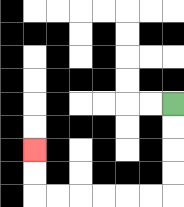{'start': '[7, 4]', 'end': '[1, 6]', 'path_directions': 'D,D,D,D,L,L,L,L,L,L,U,U', 'path_coordinates': '[[7, 4], [7, 5], [7, 6], [7, 7], [7, 8], [6, 8], [5, 8], [4, 8], [3, 8], [2, 8], [1, 8], [1, 7], [1, 6]]'}